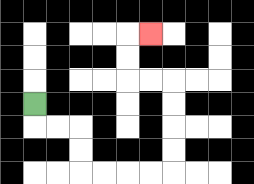{'start': '[1, 4]', 'end': '[6, 1]', 'path_directions': 'D,R,R,D,D,R,R,R,R,U,U,U,U,L,L,U,U,R', 'path_coordinates': '[[1, 4], [1, 5], [2, 5], [3, 5], [3, 6], [3, 7], [4, 7], [5, 7], [6, 7], [7, 7], [7, 6], [7, 5], [7, 4], [7, 3], [6, 3], [5, 3], [5, 2], [5, 1], [6, 1]]'}